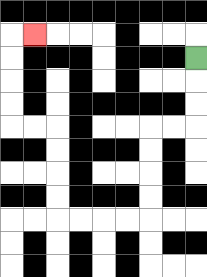{'start': '[8, 2]', 'end': '[1, 1]', 'path_directions': 'D,D,D,L,L,D,D,D,D,L,L,L,L,U,U,U,U,L,L,U,U,U,U,R', 'path_coordinates': '[[8, 2], [8, 3], [8, 4], [8, 5], [7, 5], [6, 5], [6, 6], [6, 7], [6, 8], [6, 9], [5, 9], [4, 9], [3, 9], [2, 9], [2, 8], [2, 7], [2, 6], [2, 5], [1, 5], [0, 5], [0, 4], [0, 3], [0, 2], [0, 1], [1, 1]]'}